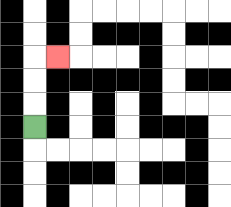{'start': '[1, 5]', 'end': '[2, 2]', 'path_directions': 'U,U,U,R', 'path_coordinates': '[[1, 5], [1, 4], [1, 3], [1, 2], [2, 2]]'}